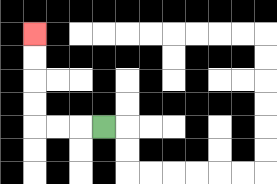{'start': '[4, 5]', 'end': '[1, 1]', 'path_directions': 'L,L,L,U,U,U,U', 'path_coordinates': '[[4, 5], [3, 5], [2, 5], [1, 5], [1, 4], [1, 3], [1, 2], [1, 1]]'}